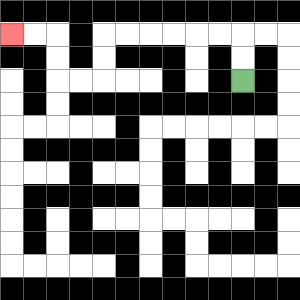{'start': '[10, 3]', 'end': '[0, 1]', 'path_directions': 'U,U,L,L,L,L,L,L,D,D,L,L,U,U,L,L', 'path_coordinates': '[[10, 3], [10, 2], [10, 1], [9, 1], [8, 1], [7, 1], [6, 1], [5, 1], [4, 1], [4, 2], [4, 3], [3, 3], [2, 3], [2, 2], [2, 1], [1, 1], [0, 1]]'}